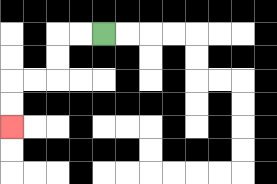{'start': '[4, 1]', 'end': '[0, 5]', 'path_directions': 'L,L,D,D,L,L,D,D', 'path_coordinates': '[[4, 1], [3, 1], [2, 1], [2, 2], [2, 3], [1, 3], [0, 3], [0, 4], [0, 5]]'}